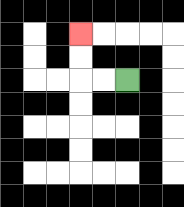{'start': '[5, 3]', 'end': '[3, 1]', 'path_directions': 'L,L,U,U', 'path_coordinates': '[[5, 3], [4, 3], [3, 3], [3, 2], [3, 1]]'}